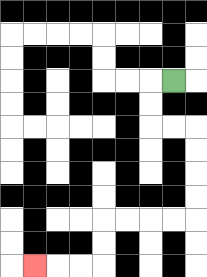{'start': '[7, 3]', 'end': '[1, 11]', 'path_directions': 'L,D,D,R,R,D,D,D,D,L,L,L,L,D,D,L,L,L', 'path_coordinates': '[[7, 3], [6, 3], [6, 4], [6, 5], [7, 5], [8, 5], [8, 6], [8, 7], [8, 8], [8, 9], [7, 9], [6, 9], [5, 9], [4, 9], [4, 10], [4, 11], [3, 11], [2, 11], [1, 11]]'}